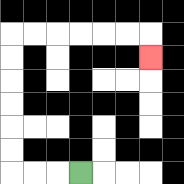{'start': '[3, 7]', 'end': '[6, 2]', 'path_directions': 'L,L,L,U,U,U,U,U,U,R,R,R,R,R,R,D', 'path_coordinates': '[[3, 7], [2, 7], [1, 7], [0, 7], [0, 6], [0, 5], [0, 4], [0, 3], [0, 2], [0, 1], [1, 1], [2, 1], [3, 1], [4, 1], [5, 1], [6, 1], [6, 2]]'}